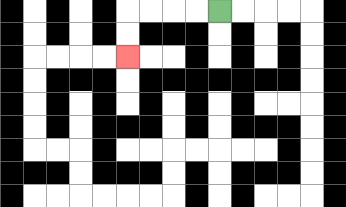{'start': '[9, 0]', 'end': '[5, 2]', 'path_directions': 'L,L,L,L,D,D', 'path_coordinates': '[[9, 0], [8, 0], [7, 0], [6, 0], [5, 0], [5, 1], [5, 2]]'}